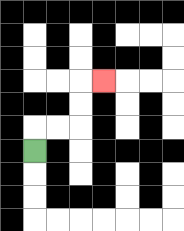{'start': '[1, 6]', 'end': '[4, 3]', 'path_directions': 'U,R,R,U,U,R', 'path_coordinates': '[[1, 6], [1, 5], [2, 5], [3, 5], [3, 4], [3, 3], [4, 3]]'}